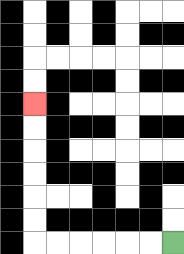{'start': '[7, 10]', 'end': '[1, 4]', 'path_directions': 'L,L,L,L,L,L,U,U,U,U,U,U', 'path_coordinates': '[[7, 10], [6, 10], [5, 10], [4, 10], [3, 10], [2, 10], [1, 10], [1, 9], [1, 8], [1, 7], [1, 6], [1, 5], [1, 4]]'}